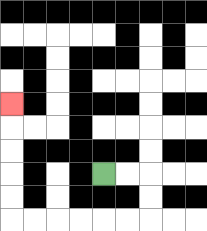{'start': '[4, 7]', 'end': '[0, 4]', 'path_directions': 'R,R,D,D,L,L,L,L,L,L,U,U,U,U,U', 'path_coordinates': '[[4, 7], [5, 7], [6, 7], [6, 8], [6, 9], [5, 9], [4, 9], [3, 9], [2, 9], [1, 9], [0, 9], [0, 8], [0, 7], [0, 6], [0, 5], [0, 4]]'}